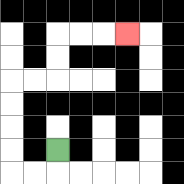{'start': '[2, 6]', 'end': '[5, 1]', 'path_directions': 'D,L,L,U,U,U,U,R,R,U,U,R,R,R', 'path_coordinates': '[[2, 6], [2, 7], [1, 7], [0, 7], [0, 6], [0, 5], [0, 4], [0, 3], [1, 3], [2, 3], [2, 2], [2, 1], [3, 1], [4, 1], [5, 1]]'}